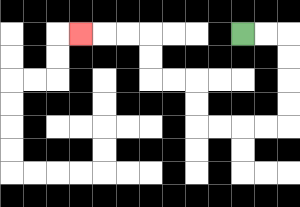{'start': '[10, 1]', 'end': '[3, 1]', 'path_directions': 'R,R,D,D,D,D,L,L,L,L,U,U,L,L,U,U,L,L,L', 'path_coordinates': '[[10, 1], [11, 1], [12, 1], [12, 2], [12, 3], [12, 4], [12, 5], [11, 5], [10, 5], [9, 5], [8, 5], [8, 4], [8, 3], [7, 3], [6, 3], [6, 2], [6, 1], [5, 1], [4, 1], [3, 1]]'}